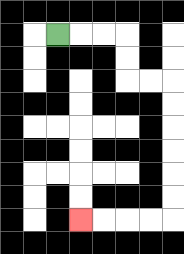{'start': '[2, 1]', 'end': '[3, 9]', 'path_directions': 'R,R,R,D,D,R,R,D,D,D,D,D,D,L,L,L,L', 'path_coordinates': '[[2, 1], [3, 1], [4, 1], [5, 1], [5, 2], [5, 3], [6, 3], [7, 3], [7, 4], [7, 5], [7, 6], [7, 7], [7, 8], [7, 9], [6, 9], [5, 9], [4, 9], [3, 9]]'}